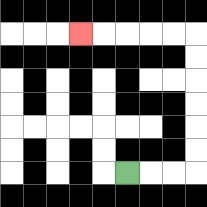{'start': '[5, 7]', 'end': '[3, 1]', 'path_directions': 'R,R,R,U,U,U,U,U,U,L,L,L,L,L', 'path_coordinates': '[[5, 7], [6, 7], [7, 7], [8, 7], [8, 6], [8, 5], [8, 4], [8, 3], [8, 2], [8, 1], [7, 1], [6, 1], [5, 1], [4, 1], [3, 1]]'}